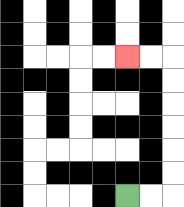{'start': '[5, 8]', 'end': '[5, 2]', 'path_directions': 'R,R,U,U,U,U,U,U,L,L', 'path_coordinates': '[[5, 8], [6, 8], [7, 8], [7, 7], [7, 6], [7, 5], [7, 4], [7, 3], [7, 2], [6, 2], [5, 2]]'}